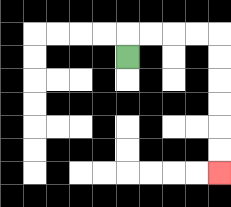{'start': '[5, 2]', 'end': '[9, 7]', 'path_directions': 'U,R,R,R,R,D,D,D,D,D,D', 'path_coordinates': '[[5, 2], [5, 1], [6, 1], [7, 1], [8, 1], [9, 1], [9, 2], [9, 3], [9, 4], [9, 5], [9, 6], [9, 7]]'}